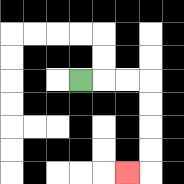{'start': '[3, 3]', 'end': '[5, 7]', 'path_directions': 'R,R,R,D,D,D,D,L', 'path_coordinates': '[[3, 3], [4, 3], [5, 3], [6, 3], [6, 4], [6, 5], [6, 6], [6, 7], [5, 7]]'}